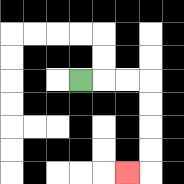{'start': '[3, 3]', 'end': '[5, 7]', 'path_directions': 'R,R,R,D,D,D,D,L', 'path_coordinates': '[[3, 3], [4, 3], [5, 3], [6, 3], [6, 4], [6, 5], [6, 6], [6, 7], [5, 7]]'}